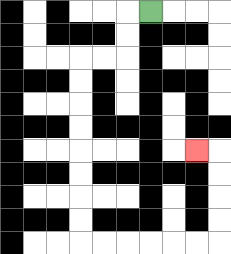{'start': '[6, 0]', 'end': '[8, 6]', 'path_directions': 'L,D,D,L,L,D,D,D,D,D,D,D,D,R,R,R,R,R,R,U,U,U,U,L', 'path_coordinates': '[[6, 0], [5, 0], [5, 1], [5, 2], [4, 2], [3, 2], [3, 3], [3, 4], [3, 5], [3, 6], [3, 7], [3, 8], [3, 9], [3, 10], [4, 10], [5, 10], [6, 10], [7, 10], [8, 10], [9, 10], [9, 9], [9, 8], [9, 7], [9, 6], [8, 6]]'}